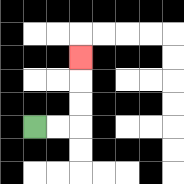{'start': '[1, 5]', 'end': '[3, 2]', 'path_directions': 'R,R,U,U,U', 'path_coordinates': '[[1, 5], [2, 5], [3, 5], [3, 4], [3, 3], [3, 2]]'}